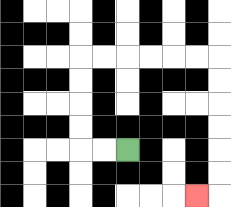{'start': '[5, 6]', 'end': '[8, 8]', 'path_directions': 'L,L,U,U,U,U,R,R,R,R,R,R,D,D,D,D,D,D,L', 'path_coordinates': '[[5, 6], [4, 6], [3, 6], [3, 5], [3, 4], [3, 3], [3, 2], [4, 2], [5, 2], [6, 2], [7, 2], [8, 2], [9, 2], [9, 3], [9, 4], [9, 5], [9, 6], [9, 7], [9, 8], [8, 8]]'}